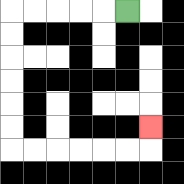{'start': '[5, 0]', 'end': '[6, 5]', 'path_directions': 'L,L,L,L,L,D,D,D,D,D,D,R,R,R,R,R,R,U', 'path_coordinates': '[[5, 0], [4, 0], [3, 0], [2, 0], [1, 0], [0, 0], [0, 1], [0, 2], [0, 3], [0, 4], [0, 5], [0, 6], [1, 6], [2, 6], [3, 6], [4, 6], [5, 6], [6, 6], [6, 5]]'}